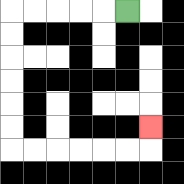{'start': '[5, 0]', 'end': '[6, 5]', 'path_directions': 'L,L,L,L,L,D,D,D,D,D,D,R,R,R,R,R,R,U', 'path_coordinates': '[[5, 0], [4, 0], [3, 0], [2, 0], [1, 0], [0, 0], [0, 1], [0, 2], [0, 3], [0, 4], [0, 5], [0, 6], [1, 6], [2, 6], [3, 6], [4, 6], [5, 6], [6, 6], [6, 5]]'}